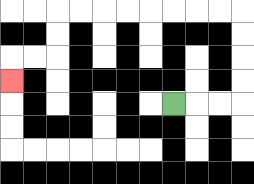{'start': '[7, 4]', 'end': '[0, 3]', 'path_directions': 'R,R,R,U,U,U,U,L,L,L,L,L,L,L,L,D,D,L,L,D', 'path_coordinates': '[[7, 4], [8, 4], [9, 4], [10, 4], [10, 3], [10, 2], [10, 1], [10, 0], [9, 0], [8, 0], [7, 0], [6, 0], [5, 0], [4, 0], [3, 0], [2, 0], [2, 1], [2, 2], [1, 2], [0, 2], [0, 3]]'}